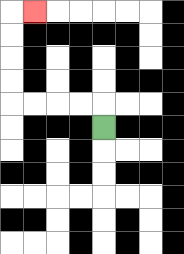{'start': '[4, 5]', 'end': '[1, 0]', 'path_directions': 'U,L,L,L,L,U,U,U,U,R', 'path_coordinates': '[[4, 5], [4, 4], [3, 4], [2, 4], [1, 4], [0, 4], [0, 3], [0, 2], [0, 1], [0, 0], [1, 0]]'}